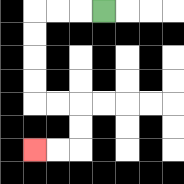{'start': '[4, 0]', 'end': '[1, 6]', 'path_directions': 'L,L,L,D,D,D,D,R,R,D,D,L,L', 'path_coordinates': '[[4, 0], [3, 0], [2, 0], [1, 0], [1, 1], [1, 2], [1, 3], [1, 4], [2, 4], [3, 4], [3, 5], [3, 6], [2, 6], [1, 6]]'}